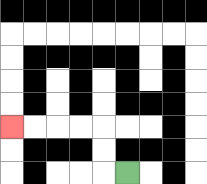{'start': '[5, 7]', 'end': '[0, 5]', 'path_directions': 'L,U,U,L,L,L,L', 'path_coordinates': '[[5, 7], [4, 7], [4, 6], [4, 5], [3, 5], [2, 5], [1, 5], [0, 5]]'}